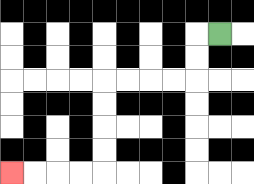{'start': '[9, 1]', 'end': '[0, 7]', 'path_directions': 'L,D,D,L,L,L,L,D,D,D,D,L,L,L,L', 'path_coordinates': '[[9, 1], [8, 1], [8, 2], [8, 3], [7, 3], [6, 3], [5, 3], [4, 3], [4, 4], [4, 5], [4, 6], [4, 7], [3, 7], [2, 7], [1, 7], [0, 7]]'}